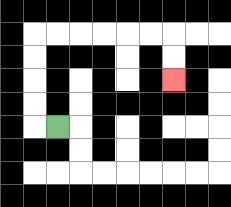{'start': '[2, 5]', 'end': '[7, 3]', 'path_directions': 'L,U,U,U,U,R,R,R,R,R,R,D,D', 'path_coordinates': '[[2, 5], [1, 5], [1, 4], [1, 3], [1, 2], [1, 1], [2, 1], [3, 1], [4, 1], [5, 1], [6, 1], [7, 1], [7, 2], [7, 3]]'}